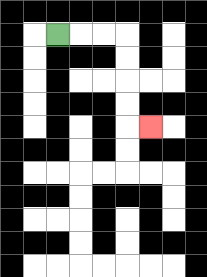{'start': '[2, 1]', 'end': '[6, 5]', 'path_directions': 'R,R,R,D,D,D,D,R', 'path_coordinates': '[[2, 1], [3, 1], [4, 1], [5, 1], [5, 2], [5, 3], [5, 4], [5, 5], [6, 5]]'}